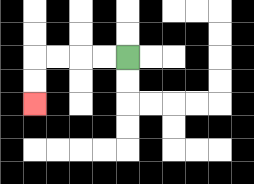{'start': '[5, 2]', 'end': '[1, 4]', 'path_directions': 'L,L,L,L,D,D', 'path_coordinates': '[[5, 2], [4, 2], [3, 2], [2, 2], [1, 2], [1, 3], [1, 4]]'}